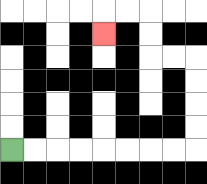{'start': '[0, 6]', 'end': '[4, 1]', 'path_directions': 'R,R,R,R,R,R,R,R,U,U,U,U,L,L,U,U,L,L,D', 'path_coordinates': '[[0, 6], [1, 6], [2, 6], [3, 6], [4, 6], [5, 6], [6, 6], [7, 6], [8, 6], [8, 5], [8, 4], [8, 3], [8, 2], [7, 2], [6, 2], [6, 1], [6, 0], [5, 0], [4, 0], [4, 1]]'}